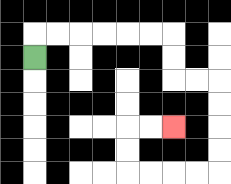{'start': '[1, 2]', 'end': '[7, 5]', 'path_directions': 'U,R,R,R,R,R,R,D,D,R,R,D,D,D,D,L,L,L,L,U,U,R,R', 'path_coordinates': '[[1, 2], [1, 1], [2, 1], [3, 1], [4, 1], [5, 1], [6, 1], [7, 1], [7, 2], [7, 3], [8, 3], [9, 3], [9, 4], [9, 5], [9, 6], [9, 7], [8, 7], [7, 7], [6, 7], [5, 7], [5, 6], [5, 5], [6, 5], [7, 5]]'}